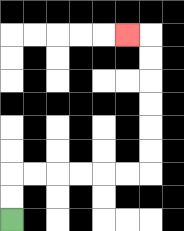{'start': '[0, 9]', 'end': '[5, 1]', 'path_directions': 'U,U,R,R,R,R,R,R,U,U,U,U,U,U,L', 'path_coordinates': '[[0, 9], [0, 8], [0, 7], [1, 7], [2, 7], [3, 7], [4, 7], [5, 7], [6, 7], [6, 6], [6, 5], [6, 4], [6, 3], [6, 2], [6, 1], [5, 1]]'}